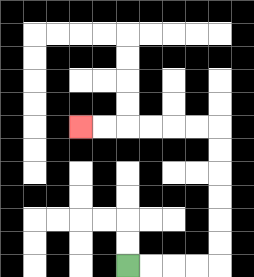{'start': '[5, 11]', 'end': '[3, 5]', 'path_directions': 'R,R,R,R,U,U,U,U,U,U,L,L,L,L,L,L', 'path_coordinates': '[[5, 11], [6, 11], [7, 11], [8, 11], [9, 11], [9, 10], [9, 9], [9, 8], [9, 7], [9, 6], [9, 5], [8, 5], [7, 5], [6, 5], [5, 5], [4, 5], [3, 5]]'}